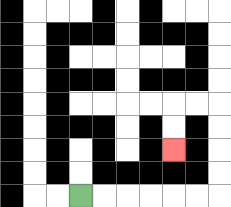{'start': '[3, 8]', 'end': '[7, 6]', 'path_directions': 'R,R,R,R,R,R,U,U,U,U,L,L,D,D', 'path_coordinates': '[[3, 8], [4, 8], [5, 8], [6, 8], [7, 8], [8, 8], [9, 8], [9, 7], [9, 6], [9, 5], [9, 4], [8, 4], [7, 4], [7, 5], [7, 6]]'}